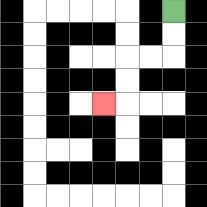{'start': '[7, 0]', 'end': '[4, 4]', 'path_directions': 'D,D,L,L,D,D,L', 'path_coordinates': '[[7, 0], [7, 1], [7, 2], [6, 2], [5, 2], [5, 3], [5, 4], [4, 4]]'}